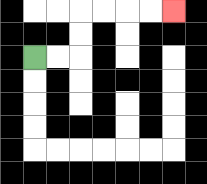{'start': '[1, 2]', 'end': '[7, 0]', 'path_directions': 'R,R,U,U,R,R,R,R', 'path_coordinates': '[[1, 2], [2, 2], [3, 2], [3, 1], [3, 0], [4, 0], [5, 0], [6, 0], [7, 0]]'}